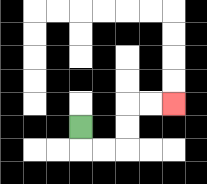{'start': '[3, 5]', 'end': '[7, 4]', 'path_directions': 'D,R,R,U,U,R,R', 'path_coordinates': '[[3, 5], [3, 6], [4, 6], [5, 6], [5, 5], [5, 4], [6, 4], [7, 4]]'}